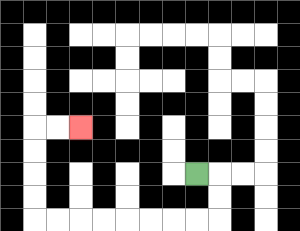{'start': '[8, 7]', 'end': '[3, 5]', 'path_directions': 'R,D,D,L,L,L,L,L,L,L,L,U,U,U,U,R,R', 'path_coordinates': '[[8, 7], [9, 7], [9, 8], [9, 9], [8, 9], [7, 9], [6, 9], [5, 9], [4, 9], [3, 9], [2, 9], [1, 9], [1, 8], [1, 7], [1, 6], [1, 5], [2, 5], [3, 5]]'}